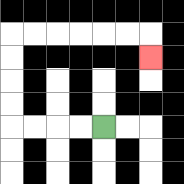{'start': '[4, 5]', 'end': '[6, 2]', 'path_directions': 'L,L,L,L,U,U,U,U,R,R,R,R,R,R,D', 'path_coordinates': '[[4, 5], [3, 5], [2, 5], [1, 5], [0, 5], [0, 4], [0, 3], [0, 2], [0, 1], [1, 1], [2, 1], [3, 1], [4, 1], [5, 1], [6, 1], [6, 2]]'}